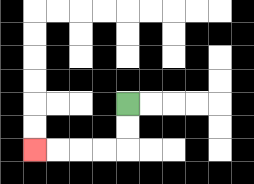{'start': '[5, 4]', 'end': '[1, 6]', 'path_directions': 'D,D,L,L,L,L', 'path_coordinates': '[[5, 4], [5, 5], [5, 6], [4, 6], [3, 6], [2, 6], [1, 6]]'}